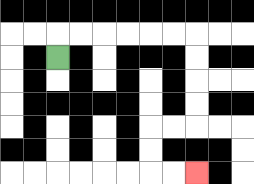{'start': '[2, 2]', 'end': '[8, 7]', 'path_directions': 'U,R,R,R,R,R,R,D,D,D,D,L,L,D,D,R,R', 'path_coordinates': '[[2, 2], [2, 1], [3, 1], [4, 1], [5, 1], [6, 1], [7, 1], [8, 1], [8, 2], [8, 3], [8, 4], [8, 5], [7, 5], [6, 5], [6, 6], [6, 7], [7, 7], [8, 7]]'}